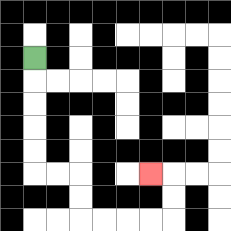{'start': '[1, 2]', 'end': '[6, 7]', 'path_directions': 'D,D,D,D,D,R,R,D,D,R,R,R,R,U,U,L', 'path_coordinates': '[[1, 2], [1, 3], [1, 4], [1, 5], [1, 6], [1, 7], [2, 7], [3, 7], [3, 8], [3, 9], [4, 9], [5, 9], [6, 9], [7, 9], [7, 8], [7, 7], [6, 7]]'}